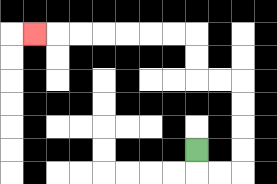{'start': '[8, 6]', 'end': '[1, 1]', 'path_directions': 'D,R,R,U,U,U,U,L,L,U,U,L,L,L,L,L,L,L', 'path_coordinates': '[[8, 6], [8, 7], [9, 7], [10, 7], [10, 6], [10, 5], [10, 4], [10, 3], [9, 3], [8, 3], [8, 2], [8, 1], [7, 1], [6, 1], [5, 1], [4, 1], [3, 1], [2, 1], [1, 1]]'}